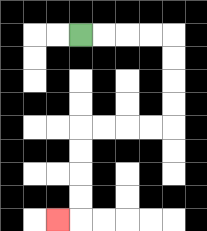{'start': '[3, 1]', 'end': '[2, 9]', 'path_directions': 'R,R,R,R,D,D,D,D,L,L,L,L,D,D,D,D,L', 'path_coordinates': '[[3, 1], [4, 1], [5, 1], [6, 1], [7, 1], [7, 2], [7, 3], [7, 4], [7, 5], [6, 5], [5, 5], [4, 5], [3, 5], [3, 6], [3, 7], [3, 8], [3, 9], [2, 9]]'}